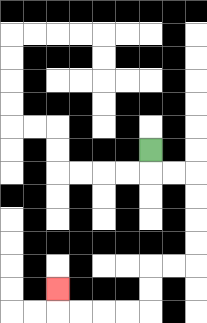{'start': '[6, 6]', 'end': '[2, 12]', 'path_directions': 'D,R,R,D,D,D,D,L,L,D,D,L,L,L,L,U', 'path_coordinates': '[[6, 6], [6, 7], [7, 7], [8, 7], [8, 8], [8, 9], [8, 10], [8, 11], [7, 11], [6, 11], [6, 12], [6, 13], [5, 13], [4, 13], [3, 13], [2, 13], [2, 12]]'}